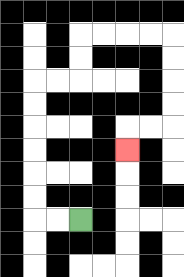{'start': '[3, 9]', 'end': '[5, 6]', 'path_directions': 'L,L,U,U,U,U,U,U,R,R,U,U,R,R,R,R,D,D,D,D,L,L,D', 'path_coordinates': '[[3, 9], [2, 9], [1, 9], [1, 8], [1, 7], [1, 6], [1, 5], [1, 4], [1, 3], [2, 3], [3, 3], [3, 2], [3, 1], [4, 1], [5, 1], [6, 1], [7, 1], [7, 2], [7, 3], [7, 4], [7, 5], [6, 5], [5, 5], [5, 6]]'}